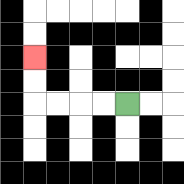{'start': '[5, 4]', 'end': '[1, 2]', 'path_directions': 'L,L,L,L,U,U', 'path_coordinates': '[[5, 4], [4, 4], [3, 4], [2, 4], [1, 4], [1, 3], [1, 2]]'}